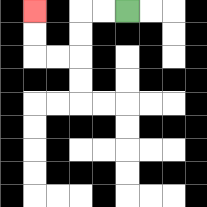{'start': '[5, 0]', 'end': '[1, 0]', 'path_directions': 'L,L,D,D,L,L,U,U', 'path_coordinates': '[[5, 0], [4, 0], [3, 0], [3, 1], [3, 2], [2, 2], [1, 2], [1, 1], [1, 0]]'}